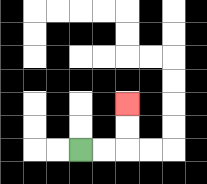{'start': '[3, 6]', 'end': '[5, 4]', 'path_directions': 'R,R,U,U', 'path_coordinates': '[[3, 6], [4, 6], [5, 6], [5, 5], [5, 4]]'}